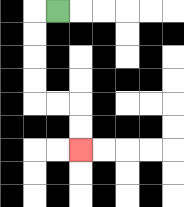{'start': '[2, 0]', 'end': '[3, 6]', 'path_directions': 'L,D,D,D,D,R,R,D,D', 'path_coordinates': '[[2, 0], [1, 0], [1, 1], [1, 2], [1, 3], [1, 4], [2, 4], [3, 4], [3, 5], [3, 6]]'}